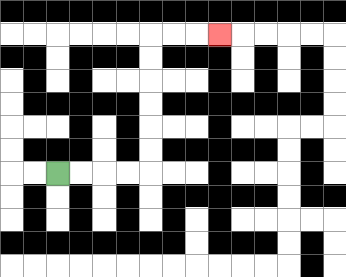{'start': '[2, 7]', 'end': '[9, 1]', 'path_directions': 'R,R,R,R,U,U,U,U,U,U,R,R,R', 'path_coordinates': '[[2, 7], [3, 7], [4, 7], [5, 7], [6, 7], [6, 6], [6, 5], [6, 4], [6, 3], [6, 2], [6, 1], [7, 1], [8, 1], [9, 1]]'}